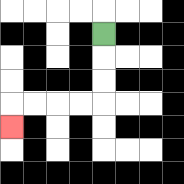{'start': '[4, 1]', 'end': '[0, 5]', 'path_directions': 'D,D,D,L,L,L,L,D', 'path_coordinates': '[[4, 1], [4, 2], [4, 3], [4, 4], [3, 4], [2, 4], [1, 4], [0, 4], [0, 5]]'}